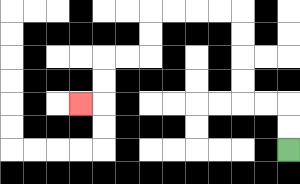{'start': '[12, 6]', 'end': '[3, 4]', 'path_directions': 'U,U,L,L,U,U,U,U,L,L,L,L,D,D,L,L,D,D,L', 'path_coordinates': '[[12, 6], [12, 5], [12, 4], [11, 4], [10, 4], [10, 3], [10, 2], [10, 1], [10, 0], [9, 0], [8, 0], [7, 0], [6, 0], [6, 1], [6, 2], [5, 2], [4, 2], [4, 3], [4, 4], [3, 4]]'}